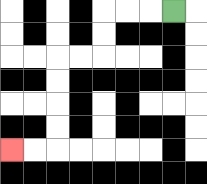{'start': '[7, 0]', 'end': '[0, 6]', 'path_directions': 'L,L,L,D,D,L,L,D,D,D,D,L,L', 'path_coordinates': '[[7, 0], [6, 0], [5, 0], [4, 0], [4, 1], [4, 2], [3, 2], [2, 2], [2, 3], [2, 4], [2, 5], [2, 6], [1, 6], [0, 6]]'}